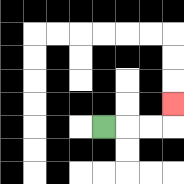{'start': '[4, 5]', 'end': '[7, 4]', 'path_directions': 'R,R,R,U', 'path_coordinates': '[[4, 5], [5, 5], [6, 5], [7, 5], [7, 4]]'}